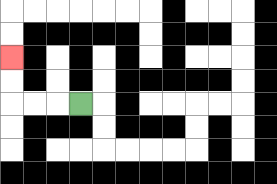{'start': '[3, 4]', 'end': '[0, 2]', 'path_directions': 'L,L,L,U,U', 'path_coordinates': '[[3, 4], [2, 4], [1, 4], [0, 4], [0, 3], [0, 2]]'}